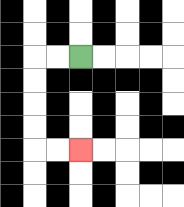{'start': '[3, 2]', 'end': '[3, 6]', 'path_directions': 'L,L,D,D,D,D,R,R', 'path_coordinates': '[[3, 2], [2, 2], [1, 2], [1, 3], [1, 4], [1, 5], [1, 6], [2, 6], [3, 6]]'}